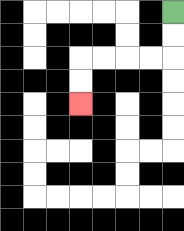{'start': '[7, 0]', 'end': '[3, 4]', 'path_directions': 'D,D,L,L,L,L,D,D', 'path_coordinates': '[[7, 0], [7, 1], [7, 2], [6, 2], [5, 2], [4, 2], [3, 2], [3, 3], [3, 4]]'}